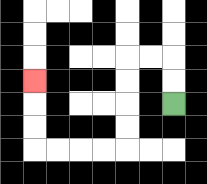{'start': '[7, 4]', 'end': '[1, 3]', 'path_directions': 'U,U,L,L,D,D,D,D,L,L,L,L,U,U,U', 'path_coordinates': '[[7, 4], [7, 3], [7, 2], [6, 2], [5, 2], [5, 3], [5, 4], [5, 5], [5, 6], [4, 6], [3, 6], [2, 6], [1, 6], [1, 5], [1, 4], [1, 3]]'}